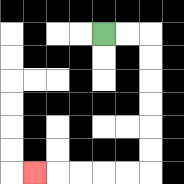{'start': '[4, 1]', 'end': '[1, 7]', 'path_directions': 'R,R,D,D,D,D,D,D,L,L,L,L,L', 'path_coordinates': '[[4, 1], [5, 1], [6, 1], [6, 2], [6, 3], [6, 4], [6, 5], [6, 6], [6, 7], [5, 7], [4, 7], [3, 7], [2, 7], [1, 7]]'}